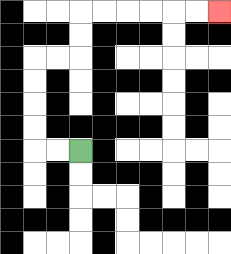{'start': '[3, 6]', 'end': '[9, 0]', 'path_directions': 'L,L,U,U,U,U,R,R,U,U,R,R,R,R,R,R', 'path_coordinates': '[[3, 6], [2, 6], [1, 6], [1, 5], [1, 4], [1, 3], [1, 2], [2, 2], [3, 2], [3, 1], [3, 0], [4, 0], [5, 0], [6, 0], [7, 0], [8, 0], [9, 0]]'}